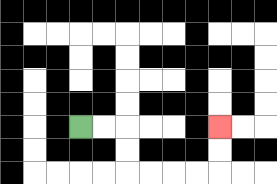{'start': '[3, 5]', 'end': '[9, 5]', 'path_directions': 'R,R,D,D,R,R,R,R,U,U', 'path_coordinates': '[[3, 5], [4, 5], [5, 5], [5, 6], [5, 7], [6, 7], [7, 7], [8, 7], [9, 7], [9, 6], [9, 5]]'}